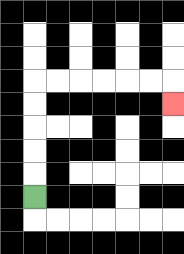{'start': '[1, 8]', 'end': '[7, 4]', 'path_directions': 'U,U,U,U,U,R,R,R,R,R,R,D', 'path_coordinates': '[[1, 8], [1, 7], [1, 6], [1, 5], [1, 4], [1, 3], [2, 3], [3, 3], [4, 3], [5, 3], [6, 3], [7, 3], [7, 4]]'}